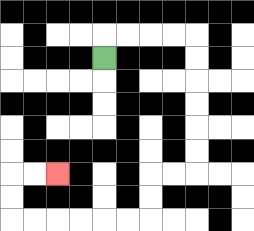{'start': '[4, 2]', 'end': '[2, 7]', 'path_directions': 'U,R,R,R,R,D,D,D,D,D,D,L,L,D,D,L,L,L,L,L,L,U,U,R,R', 'path_coordinates': '[[4, 2], [4, 1], [5, 1], [6, 1], [7, 1], [8, 1], [8, 2], [8, 3], [8, 4], [8, 5], [8, 6], [8, 7], [7, 7], [6, 7], [6, 8], [6, 9], [5, 9], [4, 9], [3, 9], [2, 9], [1, 9], [0, 9], [0, 8], [0, 7], [1, 7], [2, 7]]'}